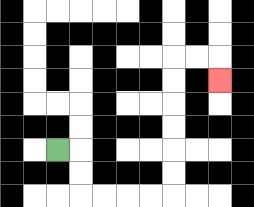{'start': '[2, 6]', 'end': '[9, 3]', 'path_directions': 'R,D,D,R,R,R,R,U,U,U,U,U,U,R,R,D', 'path_coordinates': '[[2, 6], [3, 6], [3, 7], [3, 8], [4, 8], [5, 8], [6, 8], [7, 8], [7, 7], [7, 6], [7, 5], [7, 4], [7, 3], [7, 2], [8, 2], [9, 2], [9, 3]]'}